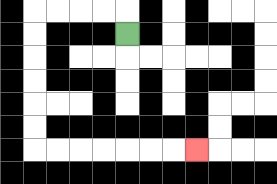{'start': '[5, 1]', 'end': '[8, 6]', 'path_directions': 'U,L,L,L,L,D,D,D,D,D,D,R,R,R,R,R,R,R', 'path_coordinates': '[[5, 1], [5, 0], [4, 0], [3, 0], [2, 0], [1, 0], [1, 1], [1, 2], [1, 3], [1, 4], [1, 5], [1, 6], [2, 6], [3, 6], [4, 6], [5, 6], [6, 6], [7, 6], [8, 6]]'}